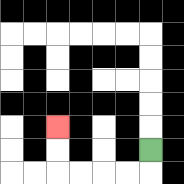{'start': '[6, 6]', 'end': '[2, 5]', 'path_directions': 'D,L,L,L,L,U,U', 'path_coordinates': '[[6, 6], [6, 7], [5, 7], [4, 7], [3, 7], [2, 7], [2, 6], [2, 5]]'}